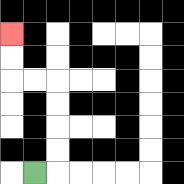{'start': '[1, 7]', 'end': '[0, 1]', 'path_directions': 'R,U,U,U,U,L,L,U,U', 'path_coordinates': '[[1, 7], [2, 7], [2, 6], [2, 5], [2, 4], [2, 3], [1, 3], [0, 3], [0, 2], [0, 1]]'}